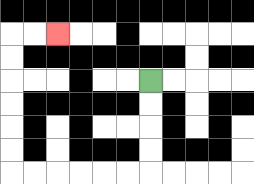{'start': '[6, 3]', 'end': '[2, 1]', 'path_directions': 'D,D,D,D,L,L,L,L,L,L,U,U,U,U,U,U,R,R', 'path_coordinates': '[[6, 3], [6, 4], [6, 5], [6, 6], [6, 7], [5, 7], [4, 7], [3, 7], [2, 7], [1, 7], [0, 7], [0, 6], [0, 5], [0, 4], [0, 3], [0, 2], [0, 1], [1, 1], [2, 1]]'}